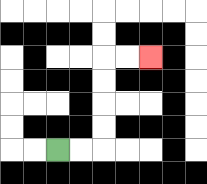{'start': '[2, 6]', 'end': '[6, 2]', 'path_directions': 'R,R,U,U,U,U,R,R', 'path_coordinates': '[[2, 6], [3, 6], [4, 6], [4, 5], [4, 4], [4, 3], [4, 2], [5, 2], [6, 2]]'}